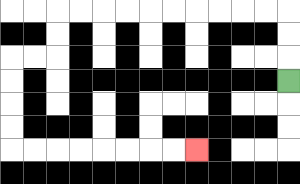{'start': '[12, 3]', 'end': '[8, 6]', 'path_directions': 'U,U,U,L,L,L,L,L,L,L,L,L,L,D,D,L,L,D,D,D,D,R,R,R,R,R,R,R,R', 'path_coordinates': '[[12, 3], [12, 2], [12, 1], [12, 0], [11, 0], [10, 0], [9, 0], [8, 0], [7, 0], [6, 0], [5, 0], [4, 0], [3, 0], [2, 0], [2, 1], [2, 2], [1, 2], [0, 2], [0, 3], [0, 4], [0, 5], [0, 6], [1, 6], [2, 6], [3, 6], [4, 6], [5, 6], [6, 6], [7, 6], [8, 6]]'}